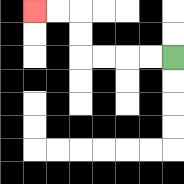{'start': '[7, 2]', 'end': '[1, 0]', 'path_directions': 'L,L,L,L,U,U,L,L', 'path_coordinates': '[[7, 2], [6, 2], [5, 2], [4, 2], [3, 2], [3, 1], [3, 0], [2, 0], [1, 0]]'}